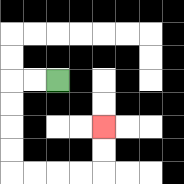{'start': '[2, 3]', 'end': '[4, 5]', 'path_directions': 'L,L,D,D,D,D,R,R,R,R,U,U', 'path_coordinates': '[[2, 3], [1, 3], [0, 3], [0, 4], [0, 5], [0, 6], [0, 7], [1, 7], [2, 7], [3, 7], [4, 7], [4, 6], [4, 5]]'}